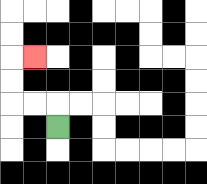{'start': '[2, 5]', 'end': '[1, 2]', 'path_directions': 'U,L,L,U,U,R', 'path_coordinates': '[[2, 5], [2, 4], [1, 4], [0, 4], [0, 3], [0, 2], [1, 2]]'}